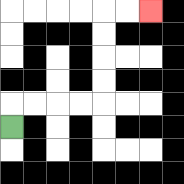{'start': '[0, 5]', 'end': '[6, 0]', 'path_directions': 'U,R,R,R,R,U,U,U,U,R,R', 'path_coordinates': '[[0, 5], [0, 4], [1, 4], [2, 4], [3, 4], [4, 4], [4, 3], [4, 2], [4, 1], [4, 0], [5, 0], [6, 0]]'}